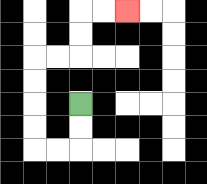{'start': '[3, 4]', 'end': '[5, 0]', 'path_directions': 'D,D,L,L,U,U,U,U,R,R,U,U,R,R', 'path_coordinates': '[[3, 4], [3, 5], [3, 6], [2, 6], [1, 6], [1, 5], [1, 4], [1, 3], [1, 2], [2, 2], [3, 2], [3, 1], [3, 0], [4, 0], [5, 0]]'}